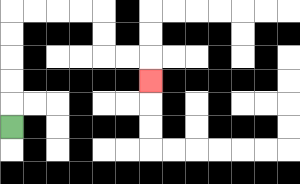{'start': '[0, 5]', 'end': '[6, 3]', 'path_directions': 'U,U,U,U,U,R,R,R,R,D,D,R,R,D', 'path_coordinates': '[[0, 5], [0, 4], [0, 3], [0, 2], [0, 1], [0, 0], [1, 0], [2, 0], [3, 0], [4, 0], [4, 1], [4, 2], [5, 2], [6, 2], [6, 3]]'}